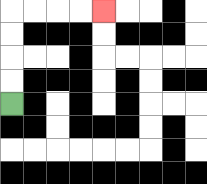{'start': '[0, 4]', 'end': '[4, 0]', 'path_directions': 'U,U,U,U,R,R,R,R', 'path_coordinates': '[[0, 4], [0, 3], [0, 2], [0, 1], [0, 0], [1, 0], [2, 0], [3, 0], [4, 0]]'}